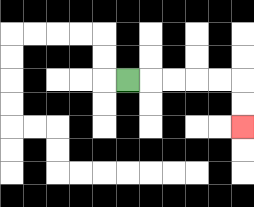{'start': '[5, 3]', 'end': '[10, 5]', 'path_directions': 'R,R,R,R,R,D,D', 'path_coordinates': '[[5, 3], [6, 3], [7, 3], [8, 3], [9, 3], [10, 3], [10, 4], [10, 5]]'}